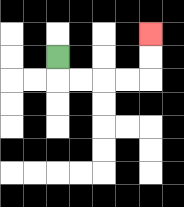{'start': '[2, 2]', 'end': '[6, 1]', 'path_directions': 'D,R,R,R,R,U,U', 'path_coordinates': '[[2, 2], [2, 3], [3, 3], [4, 3], [5, 3], [6, 3], [6, 2], [6, 1]]'}